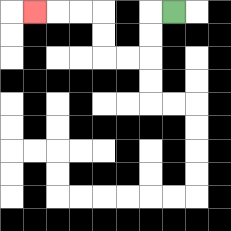{'start': '[7, 0]', 'end': '[1, 0]', 'path_directions': 'L,D,D,L,L,U,U,L,L,L', 'path_coordinates': '[[7, 0], [6, 0], [6, 1], [6, 2], [5, 2], [4, 2], [4, 1], [4, 0], [3, 0], [2, 0], [1, 0]]'}